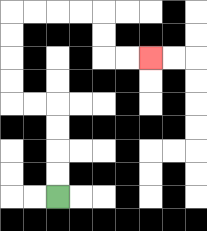{'start': '[2, 8]', 'end': '[6, 2]', 'path_directions': 'U,U,U,U,L,L,U,U,U,U,R,R,R,R,D,D,R,R', 'path_coordinates': '[[2, 8], [2, 7], [2, 6], [2, 5], [2, 4], [1, 4], [0, 4], [0, 3], [0, 2], [0, 1], [0, 0], [1, 0], [2, 0], [3, 0], [4, 0], [4, 1], [4, 2], [5, 2], [6, 2]]'}